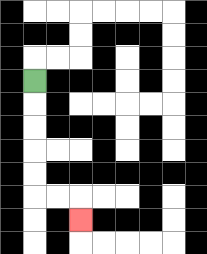{'start': '[1, 3]', 'end': '[3, 9]', 'path_directions': 'D,D,D,D,D,R,R,D', 'path_coordinates': '[[1, 3], [1, 4], [1, 5], [1, 6], [1, 7], [1, 8], [2, 8], [3, 8], [3, 9]]'}